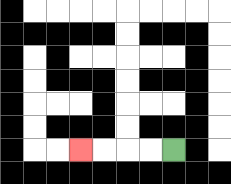{'start': '[7, 6]', 'end': '[3, 6]', 'path_directions': 'L,L,L,L', 'path_coordinates': '[[7, 6], [6, 6], [5, 6], [4, 6], [3, 6]]'}